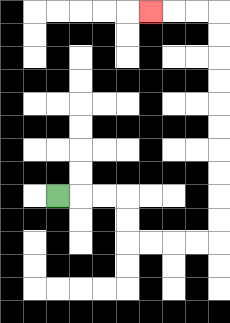{'start': '[2, 8]', 'end': '[6, 0]', 'path_directions': 'R,R,R,D,D,R,R,R,R,U,U,U,U,U,U,U,U,U,U,L,L,L', 'path_coordinates': '[[2, 8], [3, 8], [4, 8], [5, 8], [5, 9], [5, 10], [6, 10], [7, 10], [8, 10], [9, 10], [9, 9], [9, 8], [9, 7], [9, 6], [9, 5], [9, 4], [9, 3], [9, 2], [9, 1], [9, 0], [8, 0], [7, 0], [6, 0]]'}